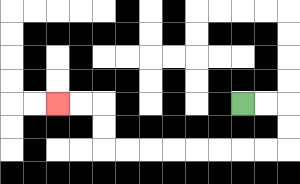{'start': '[10, 4]', 'end': '[2, 4]', 'path_directions': 'R,R,D,D,L,L,L,L,L,L,L,L,U,U,L,L', 'path_coordinates': '[[10, 4], [11, 4], [12, 4], [12, 5], [12, 6], [11, 6], [10, 6], [9, 6], [8, 6], [7, 6], [6, 6], [5, 6], [4, 6], [4, 5], [4, 4], [3, 4], [2, 4]]'}